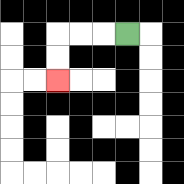{'start': '[5, 1]', 'end': '[2, 3]', 'path_directions': 'L,L,L,D,D', 'path_coordinates': '[[5, 1], [4, 1], [3, 1], [2, 1], [2, 2], [2, 3]]'}